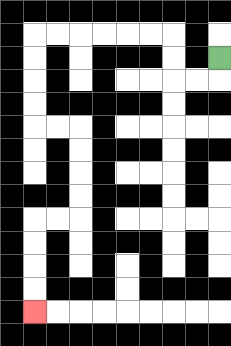{'start': '[9, 2]', 'end': '[1, 13]', 'path_directions': 'D,L,L,U,U,L,L,L,L,L,L,D,D,D,D,R,R,D,D,D,D,L,L,D,D,D,D', 'path_coordinates': '[[9, 2], [9, 3], [8, 3], [7, 3], [7, 2], [7, 1], [6, 1], [5, 1], [4, 1], [3, 1], [2, 1], [1, 1], [1, 2], [1, 3], [1, 4], [1, 5], [2, 5], [3, 5], [3, 6], [3, 7], [3, 8], [3, 9], [2, 9], [1, 9], [1, 10], [1, 11], [1, 12], [1, 13]]'}